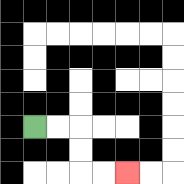{'start': '[1, 5]', 'end': '[5, 7]', 'path_directions': 'R,R,D,D,R,R', 'path_coordinates': '[[1, 5], [2, 5], [3, 5], [3, 6], [3, 7], [4, 7], [5, 7]]'}